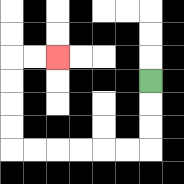{'start': '[6, 3]', 'end': '[2, 2]', 'path_directions': 'D,D,D,L,L,L,L,L,L,U,U,U,U,R,R', 'path_coordinates': '[[6, 3], [6, 4], [6, 5], [6, 6], [5, 6], [4, 6], [3, 6], [2, 6], [1, 6], [0, 6], [0, 5], [0, 4], [0, 3], [0, 2], [1, 2], [2, 2]]'}